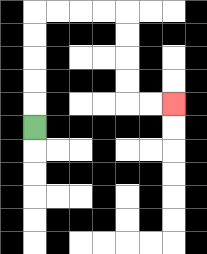{'start': '[1, 5]', 'end': '[7, 4]', 'path_directions': 'U,U,U,U,U,R,R,R,R,D,D,D,D,R,R', 'path_coordinates': '[[1, 5], [1, 4], [1, 3], [1, 2], [1, 1], [1, 0], [2, 0], [3, 0], [4, 0], [5, 0], [5, 1], [5, 2], [5, 3], [5, 4], [6, 4], [7, 4]]'}